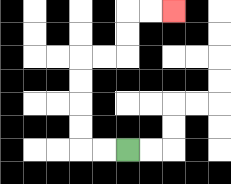{'start': '[5, 6]', 'end': '[7, 0]', 'path_directions': 'L,L,U,U,U,U,R,R,U,U,R,R', 'path_coordinates': '[[5, 6], [4, 6], [3, 6], [3, 5], [3, 4], [3, 3], [3, 2], [4, 2], [5, 2], [5, 1], [5, 0], [6, 0], [7, 0]]'}